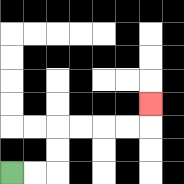{'start': '[0, 7]', 'end': '[6, 4]', 'path_directions': 'R,R,U,U,R,R,R,R,U', 'path_coordinates': '[[0, 7], [1, 7], [2, 7], [2, 6], [2, 5], [3, 5], [4, 5], [5, 5], [6, 5], [6, 4]]'}